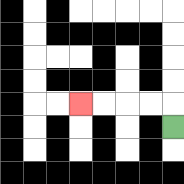{'start': '[7, 5]', 'end': '[3, 4]', 'path_directions': 'U,L,L,L,L', 'path_coordinates': '[[7, 5], [7, 4], [6, 4], [5, 4], [4, 4], [3, 4]]'}